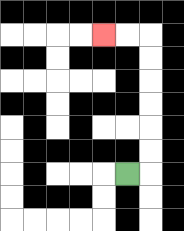{'start': '[5, 7]', 'end': '[4, 1]', 'path_directions': 'R,U,U,U,U,U,U,L,L', 'path_coordinates': '[[5, 7], [6, 7], [6, 6], [6, 5], [6, 4], [6, 3], [6, 2], [6, 1], [5, 1], [4, 1]]'}